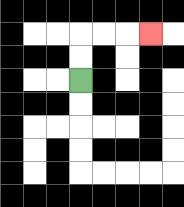{'start': '[3, 3]', 'end': '[6, 1]', 'path_directions': 'U,U,R,R,R', 'path_coordinates': '[[3, 3], [3, 2], [3, 1], [4, 1], [5, 1], [6, 1]]'}